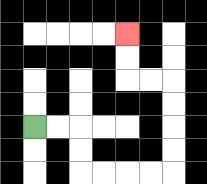{'start': '[1, 5]', 'end': '[5, 1]', 'path_directions': 'R,R,D,D,R,R,R,R,U,U,U,U,L,L,U,U', 'path_coordinates': '[[1, 5], [2, 5], [3, 5], [3, 6], [3, 7], [4, 7], [5, 7], [6, 7], [7, 7], [7, 6], [7, 5], [7, 4], [7, 3], [6, 3], [5, 3], [5, 2], [5, 1]]'}